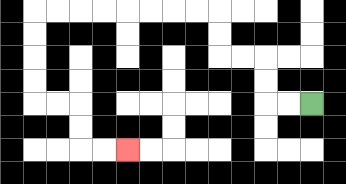{'start': '[13, 4]', 'end': '[5, 6]', 'path_directions': 'L,L,U,U,L,L,U,U,L,L,L,L,L,L,L,L,D,D,D,D,R,R,D,D,R,R', 'path_coordinates': '[[13, 4], [12, 4], [11, 4], [11, 3], [11, 2], [10, 2], [9, 2], [9, 1], [9, 0], [8, 0], [7, 0], [6, 0], [5, 0], [4, 0], [3, 0], [2, 0], [1, 0], [1, 1], [1, 2], [1, 3], [1, 4], [2, 4], [3, 4], [3, 5], [3, 6], [4, 6], [5, 6]]'}